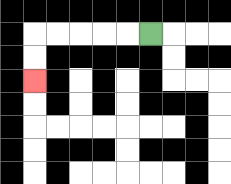{'start': '[6, 1]', 'end': '[1, 3]', 'path_directions': 'L,L,L,L,L,D,D', 'path_coordinates': '[[6, 1], [5, 1], [4, 1], [3, 1], [2, 1], [1, 1], [1, 2], [1, 3]]'}